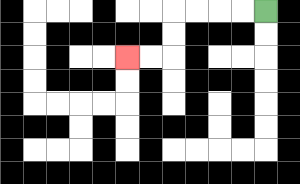{'start': '[11, 0]', 'end': '[5, 2]', 'path_directions': 'L,L,L,L,D,D,L,L', 'path_coordinates': '[[11, 0], [10, 0], [9, 0], [8, 0], [7, 0], [7, 1], [7, 2], [6, 2], [5, 2]]'}